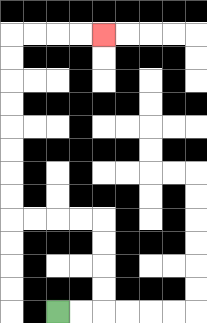{'start': '[2, 13]', 'end': '[4, 1]', 'path_directions': 'R,R,U,U,U,U,L,L,L,L,U,U,U,U,U,U,U,U,R,R,R,R', 'path_coordinates': '[[2, 13], [3, 13], [4, 13], [4, 12], [4, 11], [4, 10], [4, 9], [3, 9], [2, 9], [1, 9], [0, 9], [0, 8], [0, 7], [0, 6], [0, 5], [0, 4], [0, 3], [0, 2], [0, 1], [1, 1], [2, 1], [3, 1], [4, 1]]'}